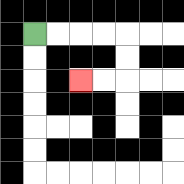{'start': '[1, 1]', 'end': '[3, 3]', 'path_directions': 'R,R,R,R,D,D,L,L', 'path_coordinates': '[[1, 1], [2, 1], [3, 1], [4, 1], [5, 1], [5, 2], [5, 3], [4, 3], [3, 3]]'}